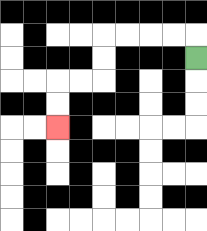{'start': '[8, 2]', 'end': '[2, 5]', 'path_directions': 'U,L,L,L,L,D,D,L,L,D,D', 'path_coordinates': '[[8, 2], [8, 1], [7, 1], [6, 1], [5, 1], [4, 1], [4, 2], [4, 3], [3, 3], [2, 3], [2, 4], [2, 5]]'}